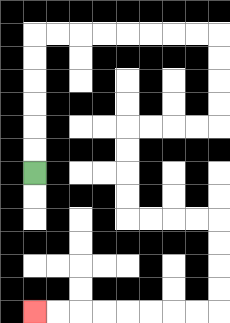{'start': '[1, 7]', 'end': '[1, 13]', 'path_directions': 'U,U,U,U,U,U,R,R,R,R,R,R,R,R,D,D,D,D,L,L,L,L,D,D,D,D,R,R,R,R,D,D,D,D,L,L,L,L,L,L,L,L', 'path_coordinates': '[[1, 7], [1, 6], [1, 5], [1, 4], [1, 3], [1, 2], [1, 1], [2, 1], [3, 1], [4, 1], [5, 1], [6, 1], [7, 1], [8, 1], [9, 1], [9, 2], [9, 3], [9, 4], [9, 5], [8, 5], [7, 5], [6, 5], [5, 5], [5, 6], [5, 7], [5, 8], [5, 9], [6, 9], [7, 9], [8, 9], [9, 9], [9, 10], [9, 11], [9, 12], [9, 13], [8, 13], [7, 13], [6, 13], [5, 13], [4, 13], [3, 13], [2, 13], [1, 13]]'}